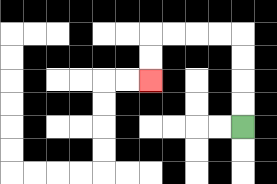{'start': '[10, 5]', 'end': '[6, 3]', 'path_directions': 'U,U,U,U,L,L,L,L,D,D', 'path_coordinates': '[[10, 5], [10, 4], [10, 3], [10, 2], [10, 1], [9, 1], [8, 1], [7, 1], [6, 1], [6, 2], [6, 3]]'}